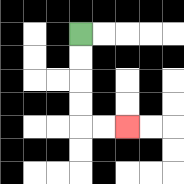{'start': '[3, 1]', 'end': '[5, 5]', 'path_directions': 'D,D,D,D,R,R', 'path_coordinates': '[[3, 1], [3, 2], [3, 3], [3, 4], [3, 5], [4, 5], [5, 5]]'}